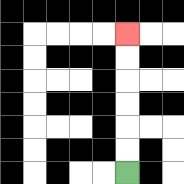{'start': '[5, 7]', 'end': '[5, 1]', 'path_directions': 'U,U,U,U,U,U', 'path_coordinates': '[[5, 7], [5, 6], [5, 5], [5, 4], [5, 3], [5, 2], [5, 1]]'}